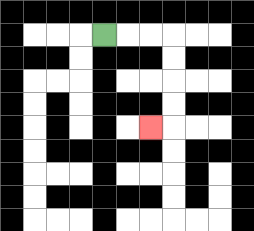{'start': '[4, 1]', 'end': '[6, 5]', 'path_directions': 'R,R,R,D,D,D,D,L', 'path_coordinates': '[[4, 1], [5, 1], [6, 1], [7, 1], [7, 2], [7, 3], [7, 4], [7, 5], [6, 5]]'}